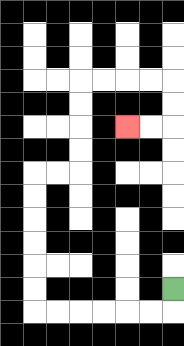{'start': '[7, 12]', 'end': '[5, 5]', 'path_directions': 'D,L,L,L,L,L,L,U,U,U,U,U,U,R,R,U,U,U,U,R,R,R,R,D,D,L,L', 'path_coordinates': '[[7, 12], [7, 13], [6, 13], [5, 13], [4, 13], [3, 13], [2, 13], [1, 13], [1, 12], [1, 11], [1, 10], [1, 9], [1, 8], [1, 7], [2, 7], [3, 7], [3, 6], [3, 5], [3, 4], [3, 3], [4, 3], [5, 3], [6, 3], [7, 3], [7, 4], [7, 5], [6, 5], [5, 5]]'}